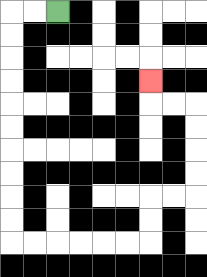{'start': '[2, 0]', 'end': '[6, 3]', 'path_directions': 'L,L,D,D,D,D,D,D,D,D,D,D,R,R,R,R,R,R,U,U,R,R,U,U,U,U,L,L,U', 'path_coordinates': '[[2, 0], [1, 0], [0, 0], [0, 1], [0, 2], [0, 3], [0, 4], [0, 5], [0, 6], [0, 7], [0, 8], [0, 9], [0, 10], [1, 10], [2, 10], [3, 10], [4, 10], [5, 10], [6, 10], [6, 9], [6, 8], [7, 8], [8, 8], [8, 7], [8, 6], [8, 5], [8, 4], [7, 4], [6, 4], [6, 3]]'}